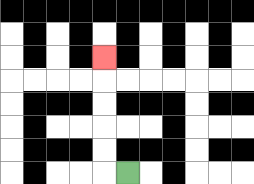{'start': '[5, 7]', 'end': '[4, 2]', 'path_directions': 'L,U,U,U,U,U', 'path_coordinates': '[[5, 7], [4, 7], [4, 6], [4, 5], [4, 4], [4, 3], [4, 2]]'}